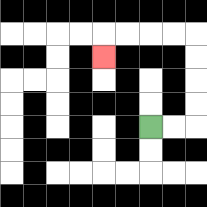{'start': '[6, 5]', 'end': '[4, 2]', 'path_directions': 'R,R,U,U,U,U,L,L,L,L,D', 'path_coordinates': '[[6, 5], [7, 5], [8, 5], [8, 4], [8, 3], [8, 2], [8, 1], [7, 1], [6, 1], [5, 1], [4, 1], [4, 2]]'}